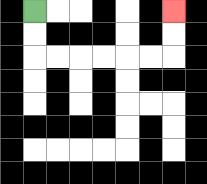{'start': '[1, 0]', 'end': '[7, 0]', 'path_directions': 'D,D,R,R,R,R,R,R,U,U', 'path_coordinates': '[[1, 0], [1, 1], [1, 2], [2, 2], [3, 2], [4, 2], [5, 2], [6, 2], [7, 2], [7, 1], [7, 0]]'}